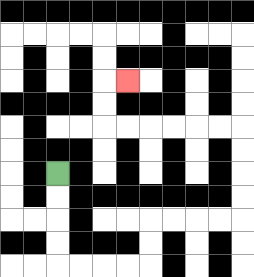{'start': '[2, 7]', 'end': '[5, 3]', 'path_directions': 'D,D,D,D,R,R,R,R,U,U,R,R,R,R,U,U,U,U,L,L,L,L,L,L,U,U,R', 'path_coordinates': '[[2, 7], [2, 8], [2, 9], [2, 10], [2, 11], [3, 11], [4, 11], [5, 11], [6, 11], [6, 10], [6, 9], [7, 9], [8, 9], [9, 9], [10, 9], [10, 8], [10, 7], [10, 6], [10, 5], [9, 5], [8, 5], [7, 5], [6, 5], [5, 5], [4, 5], [4, 4], [4, 3], [5, 3]]'}